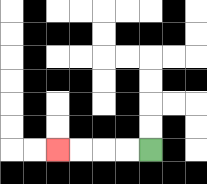{'start': '[6, 6]', 'end': '[2, 6]', 'path_directions': 'L,L,L,L', 'path_coordinates': '[[6, 6], [5, 6], [4, 6], [3, 6], [2, 6]]'}